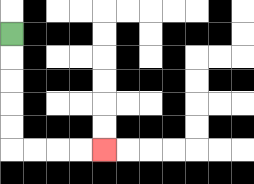{'start': '[0, 1]', 'end': '[4, 6]', 'path_directions': 'D,D,D,D,D,R,R,R,R', 'path_coordinates': '[[0, 1], [0, 2], [0, 3], [0, 4], [0, 5], [0, 6], [1, 6], [2, 6], [3, 6], [4, 6]]'}